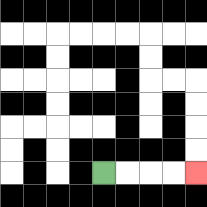{'start': '[4, 7]', 'end': '[8, 7]', 'path_directions': 'R,R,R,R', 'path_coordinates': '[[4, 7], [5, 7], [6, 7], [7, 7], [8, 7]]'}